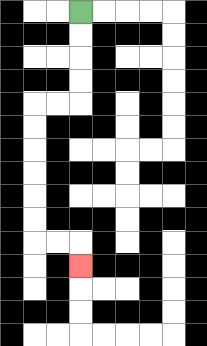{'start': '[3, 0]', 'end': '[3, 11]', 'path_directions': 'D,D,D,D,L,L,D,D,D,D,D,D,R,R,D', 'path_coordinates': '[[3, 0], [3, 1], [3, 2], [3, 3], [3, 4], [2, 4], [1, 4], [1, 5], [1, 6], [1, 7], [1, 8], [1, 9], [1, 10], [2, 10], [3, 10], [3, 11]]'}